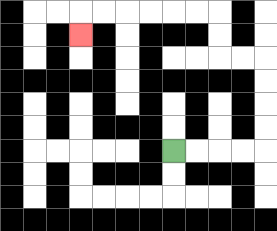{'start': '[7, 6]', 'end': '[3, 1]', 'path_directions': 'R,R,R,R,U,U,U,U,L,L,U,U,L,L,L,L,L,L,D', 'path_coordinates': '[[7, 6], [8, 6], [9, 6], [10, 6], [11, 6], [11, 5], [11, 4], [11, 3], [11, 2], [10, 2], [9, 2], [9, 1], [9, 0], [8, 0], [7, 0], [6, 0], [5, 0], [4, 0], [3, 0], [3, 1]]'}